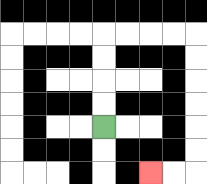{'start': '[4, 5]', 'end': '[6, 7]', 'path_directions': 'U,U,U,U,R,R,R,R,D,D,D,D,D,D,L,L', 'path_coordinates': '[[4, 5], [4, 4], [4, 3], [4, 2], [4, 1], [5, 1], [6, 1], [7, 1], [8, 1], [8, 2], [8, 3], [8, 4], [8, 5], [8, 6], [8, 7], [7, 7], [6, 7]]'}